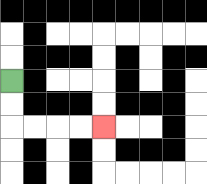{'start': '[0, 3]', 'end': '[4, 5]', 'path_directions': 'D,D,R,R,R,R', 'path_coordinates': '[[0, 3], [0, 4], [0, 5], [1, 5], [2, 5], [3, 5], [4, 5]]'}